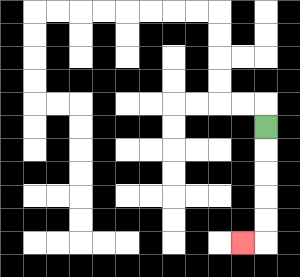{'start': '[11, 5]', 'end': '[10, 10]', 'path_directions': 'D,D,D,D,D,L', 'path_coordinates': '[[11, 5], [11, 6], [11, 7], [11, 8], [11, 9], [11, 10], [10, 10]]'}